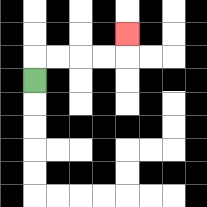{'start': '[1, 3]', 'end': '[5, 1]', 'path_directions': 'U,R,R,R,R,U', 'path_coordinates': '[[1, 3], [1, 2], [2, 2], [3, 2], [4, 2], [5, 2], [5, 1]]'}